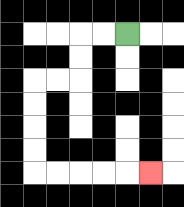{'start': '[5, 1]', 'end': '[6, 7]', 'path_directions': 'L,L,D,D,L,L,D,D,D,D,R,R,R,R,R', 'path_coordinates': '[[5, 1], [4, 1], [3, 1], [3, 2], [3, 3], [2, 3], [1, 3], [1, 4], [1, 5], [1, 6], [1, 7], [2, 7], [3, 7], [4, 7], [5, 7], [6, 7]]'}